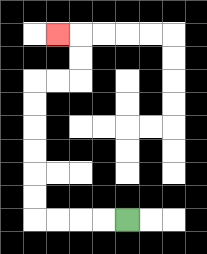{'start': '[5, 9]', 'end': '[2, 1]', 'path_directions': 'L,L,L,L,U,U,U,U,U,U,R,R,U,U,L', 'path_coordinates': '[[5, 9], [4, 9], [3, 9], [2, 9], [1, 9], [1, 8], [1, 7], [1, 6], [1, 5], [1, 4], [1, 3], [2, 3], [3, 3], [3, 2], [3, 1], [2, 1]]'}